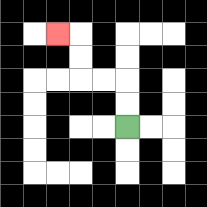{'start': '[5, 5]', 'end': '[2, 1]', 'path_directions': 'U,U,L,L,U,U,L', 'path_coordinates': '[[5, 5], [5, 4], [5, 3], [4, 3], [3, 3], [3, 2], [3, 1], [2, 1]]'}